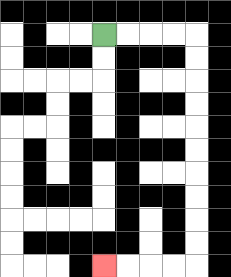{'start': '[4, 1]', 'end': '[4, 11]', 'path_directions': 'R,R,R,R,D,D,D,D,D,D,D,D,D,D,L,L,L,L', 'path_coordinates': '[[4, 1], [5, 1], [6, 1], [7, 1], [8, 1], [8, 2], [8, 3], [8, 4], [8, 5], [8, 6], [8, 7], [8, 8], [8, 9], [8, 10], [8, 11], [7, 11], [6, 11], [5, 11], [4, 11]]'}